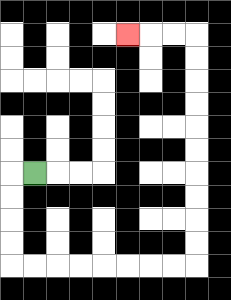{'start': '[1, 7]', 'end': '[5, 1]', 'path_directions': 'L,D,D,D,D,R,R,R,R,R,R,R,R,U,U,U,U,U,U,U,U,U,U,L,L,L', 'path_coordinates': '[[1, 7], [0, 7], [0, 8], [0, 9], [0, 10], [0, 11], [1, 11], [2, 11], [3, 11], [4, 11], [5, 11], [6, 11], [7, 11], [8, 11], [8, 10], [8, 9], [8, 8], [8, 7], [8, 6], [8, 5], [8, 4], [8, 3], [8, 2], [8, 1], [7, 1], [6, 1], [5, 1]]'}